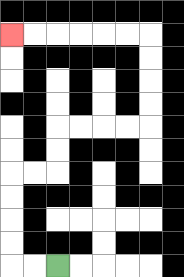{'start': '[2, 11]', 'end': '[0, 1]', 'path_directions': 'L,L,U,U,U,U,R,R,U,U,R,R,R,R,U,U,U,U,L,L,L,L,L,L', 'path_coordinates': '[[2, 11], [1, 11], [0, 11], [0, 10], [0, 9], [0, 8], [0, 7], [1, 7], [2, 7], [2, 6], [2, 5], [3, 5], [4, 5], [5, 5], [6, 5], [6, 4], [6, 3], [6, 2], [6, 1], [5, 1], [4, 1], [3, 1], [2, 1], [1, 1], [0, 1]]'}